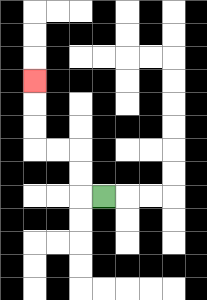{'start': '[4, 8]', 'end': '[1, 3]', 'path_directions': 'L,U,U,L,L,U,U,U', 'path_coordinates': '[[4, 8], [3, 8], [3, 7], [3, 6], [2, 6], [1, 6], [1, 5], [1, 4], [1, 3]]'}